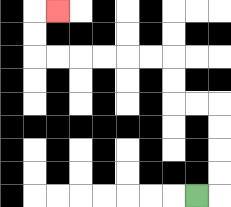{'start': '[8, 8]', 'end': '[2, 0]', 'path_directions': 'R,U,U,U,U,L,L,U,U,L,L,L,L,L,L,U,U,R', 'path_coordinates': '[[8, 8], [9, 8], [9, 7], [9, 6], [9, 5], [9, 4], [8, 4], [7, 4], [7, 3], [7, 2], [6, 2], [5, 2], [4, 2], [3, 2], [2, 2], [1, 2], [1, 1], [1, 0], [2, 0]]'}